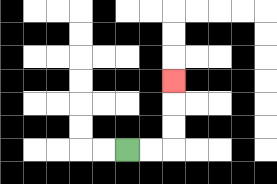{'start': '[5, 6]', 'end': '[7, 3]', 'path_directions': 'R,R,U,U,U', 'path_coordinates': '[[5, 6], [6, 6], [7, 6], [7, 5], [7, 4], [7, 3]]'}